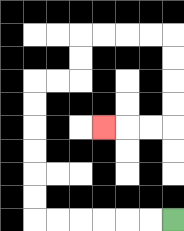{'start': '[7, 9]', 'end': '[4, 5]', 'path_directions': 'L,L,L,L,L,L,U,U,U,U,U,U,R,R,U,U,R,R,R,R,D,D,D,D,L,L,L', 'path_coordinates': '[[7, 9], [6, 9], [5, 9], [4, 9], [3, 9], [2, 9], [1, 9], [1, 8], [1, 7], [1, 6], [1, 5], [1, 4], [1, 3], [2, 3], [3, 3], [3, 2], [3, 1], [4, 1], [5, 1], [6, 1], [7, 1], [7, 2], [7, 3], [7, 4], [7, 5], [6, 5], [5, 5], [4, 5]]'}